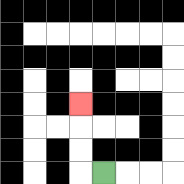{'start': '[4, 7]', 'end': '[3, 4]', 'path_directions': 'L,U,U,U', 'path_coordinates': '[[4, 7], [3, 7], [3, 6], [3, 5], [3, 4]]'}